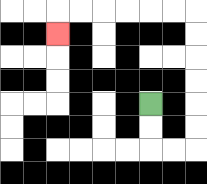{'start': '[6, 4]', 'end': '[2, 1]', 'path_directions': 'D,D,R,R,U,U,U,U,U,U,L,L,L,L,L,L,D', 'path_coordinates': '[[6, 4], [6, 5], [6, 6], [7, 6], [8, 6], [8, 5], [8, 4], [8, 3], [8, 2], [8, 1], [8, 0], [7, 0], [6, 0], [5, 0], [4, 0], [3, 0], [2, 0], [2, 1]]'}